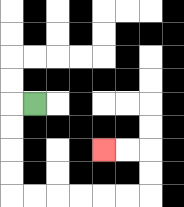{'start': '[1, 4]', 'end': '[4, 6]', 'path_directions': 'L,D,D,D,D,R,R,R,R,R,R,U,U,L,L', 'path_coordinates': '[[1, 4], [0, 4], [0, 5], [0, 6], [0, 7], [0, 8], [1, 8], [2, 8], [3, 8], [4, 8], [5, 8], [6, 8], [6, 7], [6, 6], [5, 6], [4, 6]]'}